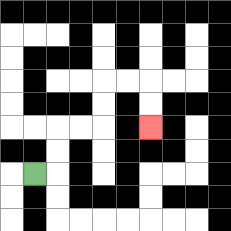{'start': '[1, 7]', 'end': '[6, 5]', 'path_directions': 'R,U,U,R,R,U,U,R,R,D,D', 'path_coordinates': '[[1, 7], [2, 7], [2, 6], [2, 5], [3, 5], [4, 5], [4, 4], [4, 3], [5, 3], [6, 3], [6, 4], [6, 5]]'}